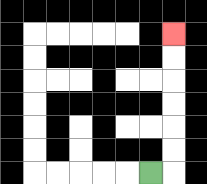{'start': '[6, 7]', 'end': '[7, 1]', 'path_directions': 'R,U,U,U,U,U,U', 'path_coordinates': '[[6, 7], [7, 7], [7, 6], [7, 5], [7, 4], [7, 3], [7, 2], [7, 1]]'}